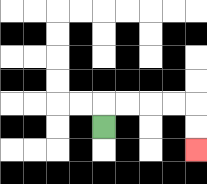{'start': '[4, 5]', 'end': '[8, 6]', 'path_directions': 'U,R,R,R,R,D,D', 'path_coordinates': '[[4, 5], [4, 4], [5, 4], [6, 4], [7, 4], [8, 4], [8, 5], [8, 6]]'}